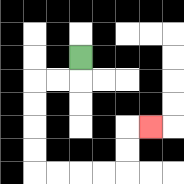{'start': '[3, 2]', 'end': '[6, 5]', 'path_directions': 'D,L,L,D,D,D,D,R,R,R,R,U,U,R', 'path_coordinates': '[[3, 2], [3, 3], [2, 3], [1, 3], [1, 4], [1, 5], [1, 6], [1, 7], [2, 7], [3, 7], [4, 7], [5, 7], [5, 6], [5, 5], [6, 5]]'}